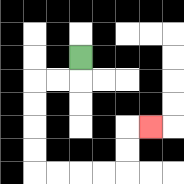{'start': '[3, 2]', 'end': '[6, 5]', 'path_directions': 'D,L,L,D,D,D,D,R,R,R,R,U,U,R', 'path_coordinates': '[[3, 2], [3, 3], [2, 3], [1, 3], [1, 4], [1, 5], [1, 6], [1, 7], [2, 7], [3, 7], [4, 7], [5, 7], [5, 6], [5, 5], [6, 5]]'}